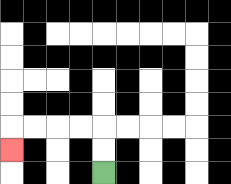{'start': '[4, 7]', 'end': '[0, 6]', 'path_directions': 'U,U,L,L,L,L,D', 'path_coordinates': '[[4, 7], [4, 6], [4, 5], [3, 5], [2, 5], [1, 5], [0, 5], [0, 6]]'}